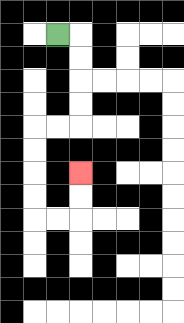{'start': '[2, 1]', 'end': '[3, 7]', 'path_directions': 'R,D,D,D,D,L,L,D,D,D,D,R,R,U,U', 'path_coordinates': '[[2, 1], [3, 1], [3, 2], [3, 3], [3, 4], [3, 5], [2, 5], [1, 5], [1, 6], [1, 7], [1, 8], [1, 9], [2, 9], [3, 9], [3, 8], [3, 7]]'}